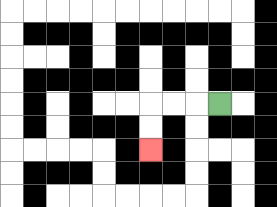{'start': '[9, 4]', 'end': '[6, 6]', 'path_directions': 'L,L,L,D,D', 'path_coordinates': '[[9, 4], [8, 4], [7, 4], [6, 4], [6, 5], [6, 6]]'}